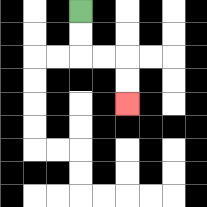{'start': '[3, 0]', 'end': '[5, 4]', 'path_directions': 'D,D,R,R,D,D', 'path_coordinates': '[[3, 0], [3, 1], [3, 2], [4, 2], [5, 2], [5, 3], [5, 4]]'}